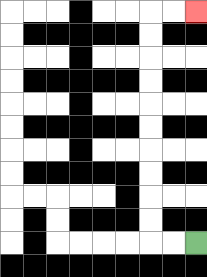{'start': '[8, 10]', 'end': '[8, 0]', 'path_directions': 'L,L,U,U,U,U,U,U,U,U,U,U,R,R', 'path_coordinates': '[[8, 10], [7, 10], [6, 10], [6, 9], [6, 8], [6, 7], [6, 6], [6, 5], [6, 4], [6, 3], [6, 2], [6, 1], [6, 0], [7, 0], [8, 0]]'}